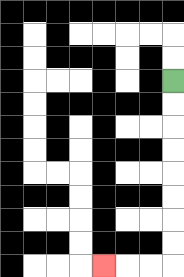{'start': '[7, 3]', 'end': '[4, 11]', 'path_directions': 'D,D,D,D,D,D,D,D,L,L,L', 'path_coordinates': '[[7, 3], [7, 4], [7, 5], [7, 6], [7, 7], [7, 8], [7, 9], [7, 10], [7, 11], [6, 11], [5, 11], [4, 11]]'}